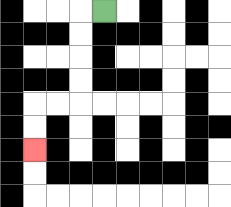{'start': '[4, 0]', 'end': '[1, 6]', 'path_directions': 'L,D,D,D,D,L,L,D,D', 'path_coordinates': '[[4, 0], [3, 0], [3, 1], [3, 2], [3, 3], [3, 4], [2, 4], [1, 4], [1, 5], [1, 6]]'}